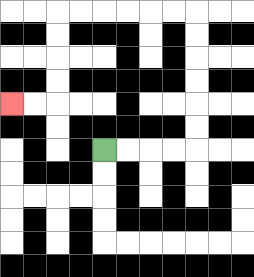{'start': '[4, 6]', 'end': '[0, 4]', 'path_directions': 'R,R,R,R,U,U,U,U,U,U,L,L,L,L,L,L,D,D,D,D,L,L', 'path_coordinates': '[[4, 6], [5, 6], [6, 6], [7, 6], [8, 6], [8, 5], [8, 4], [8, 3], [8, 2], [8, 1], [8, 0], [7, 0], [6, 0], [5, 0], [4, 0], [3, 0], [2, 0], [2, 1], [2, 2], [2, 3], [2, 4], [1, 4], [0, 4]]'}